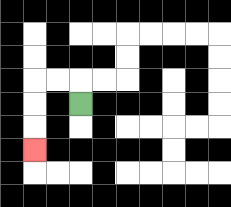{'start': '[3, 4]', 'end': '[1, 6]', 'path_directions': 'U,L,L,D,D,D', 'path_coordinates': '[[3, 4], [3, 3], [2, 3], [1, 3], [1, 4], [1, 5], [1, 6]]'}